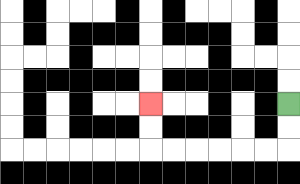{'start': '[12, 4]', 'end': '[6, 4]', 'path_directions': 'D,D,L,L,L,L,L,L,U,U', 'path_coordinates': '[[12, 4], [12, 5], [12, 6], [11, 6], [10, 6], [9, 6], [8, 6], [7, 6], [6, 6], [6, 5], [6, 4]]'}